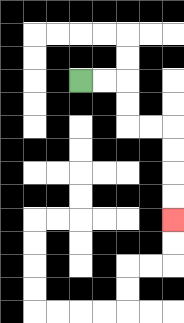{'start': '[3, 3]', 'end': '[7, 9]', 'path_directions': 'R,R,D,D,R,R,D,D,D,D', 'path_coordinates': '[[3, 3], [4, 3], [5, 3], [5, 4], [5, 5], [6, 5], [7, 5], [7, 6], [7, 7], [7, 8], [7, 9]]'}